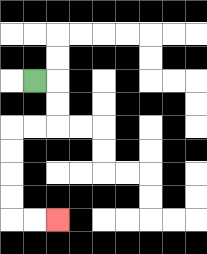{'start': '[1, 3]', 'end': '[2, 9]', 'path_directions': 'R,D,D,L,L,D,D,D,D,R,R', 'path_coordinates': '[[1, 3], [2, 3], [2, 4], [2, 5], [1, 5], [0, 5], [0, 6], [0, 7], [0, 8], [0, 9], [1, 9], [2, 9]]'}